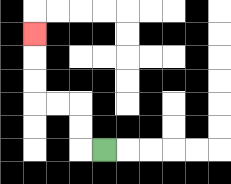{'start': '[4, 6]', 'end': '[1, 1]', 'path_directions': 'L,U,U,L,L,U,U,U', 'path_coordinates': '[[4, 6], [3, 6], [3, 5], [3, 4], [2, 4], [1, 4], [1, 3], [1, 2], [1, 1]]'}